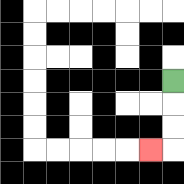{'start': '[7, 3]', 'end': '[6, 6]', 'path_directions': 'D,D,D,L', 'path_coordinates': '[[7, 3], [7, 4], [7, 5], [7, 6], [6, 6]]'}